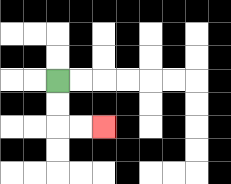{'start': '[2, 3]', 'end': '[4, 5]', 'path_directions': 'D,D,R,R', 'path_coordinates': '[[2, 3], [2, 4], [2, 5], [3, 5], [4, 5]]'}